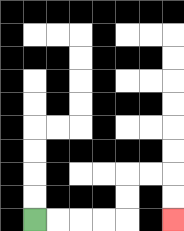{'start': '[1, 9]', 'end': '[7, 9]', 'path_directions': 'R,R,R,R,U,U,R,R,D,D', 'path_coordinates': '[[1, 9], [2, 9], [3, 9], [4, 9], [5, 9], [5, 8], [5, 7], [6, 7], [7, 7], [7, 8], [7, 9]]'}